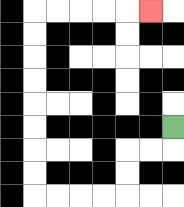{'start': '[7, 5]', 'end': '[6, 0]', 'path_directions': 'D,L,L,D,D,L,L,L,L,U,U,U,U,U,U,U,U,R,R,R,R,R', 'path_coordinates': '[[7, 5], [7, 6], [6, 6], [5, 6], [5, 7], [5, 8], [4, 8], [3, 8], [2, 8], [1, 8], [1, 7], [1, 6], [1, 5], [1, 4], [1, 3], [1, 2], [1, 1], [1, 0], [2, 0], [3, 0], [4, 0], [5, 0], [6, 0]]'}